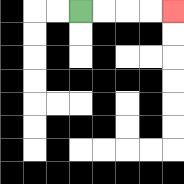{'start': '[3, 0]', 'end': '[7, 0]', 'path_directions': 'R,R,R,R', 'path_coordinates': '[[3, 0], [4, 0], [5, 0], [6, 0], [7, 0]]'}